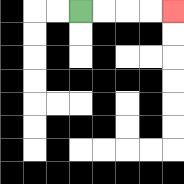{'start': '[3, 0]', 'end': '[7, 0]', 'path_directions': 'R,R,R,R', 'path_coordinates': '[[3, 0], [4, 0], [5, 0], [6, 0], [7, 0]]'}